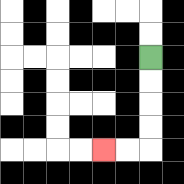{'start': '[6, 2]', 'end': '[4, 6]', 'path_directions': 'D,D,D,D,L,L', 'path_coordinates': '[[6, 2], [6, 3], [6, 4], [6, 5], [6, 6], [5, 6], [4, 6]]'}